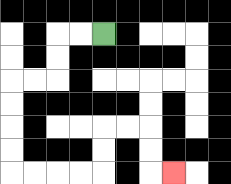{'start': '[4, 1]', 'end': '[7, 7]', 'path_directions': 'L,L,D,D,L,L,D,D,D,D,R,R,R,R,U,U,R,R,D,D,R', 'path_coordinates': '[[4, 1], [3, 1], [2, 1], [2, 2], [2, 3], [1, 3], [0, 3], [0, 4], [0, 5], [0, 6], [0, 7], [1, 7], [2, 7], [3, 7], [4, 7], [4, 6], [4, 5], [5, 5], [6, 5], [6, 6], [6, 7], [7, 7]]'}